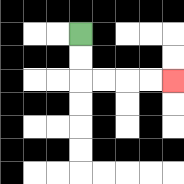{'start': '[3, 1]', 'end': '[7, 3]', 'path_directions': 'D,D,R,R,R,R', 'path_coordinates': '[[3, 1], [3, 2], [3, 3], [4, 3], [5, 3], [6, 3], [7, 3]]'}